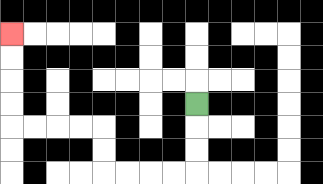{'start': '[8, 4]', 'end': '[0, 1]', 'path_directions': 'D,D,D,L,L,L,L,U,U,L,L,L,L,U,U,U,U', 'path_coordinates': '[[8, 4], [8, 5], [8, 6], [8, 7], [7, 7], [6, 7], [5, 7], [4, 7], [4, 6], [4, 5], [3, 5], [2, 5], [1, 5], [0, 5], [0, 4], [0, 3], [0, 2], [0, 1]]'}